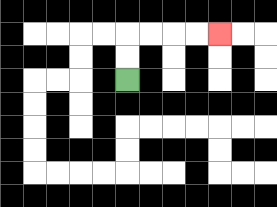{'start': '[5, 3]', 'end': '[9, 1]', 'path_directions': 'U,U,R,R,R,R', 'path_coordinates': '[[5, 3], [5, 2], [5, 1], [6, 1], [7, 1], [8, 1], [9, 1]]'}